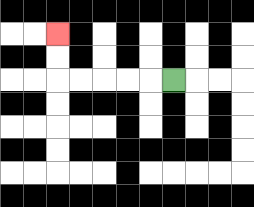{'start': '[7, 3]', 'end': '[2, 1]', 'path_directions': 'L,L,L,L,L,U,U', 'path_coordinates': '[[7, 3], [6, 3], [5, 3], [4, 3], [3, 3], [2, 3], [2, 2], [2, 1]]'}